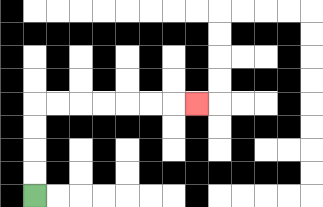{'start': '[1, 8]', 'end': '[8, 4]', 'path_directions': 'U,U,U,U,R,R,R,R,R,R,R', 'path_coordinates': '[[1, 8], [1, 7], [1, 6], [1, 5], [1, 4], [2, 4], [3, 4], [4, 4], [5, 4], [6, 4], [7, 4], [8, 4]]'}